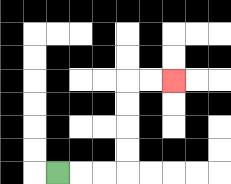{'start': '[2, 7]', 'end': '[7, 3]', 'path_directions': 'R,R,R,U,U,U,U,R,R', 'path_coordinates': '[[2, 7], [3, 7], [4, 7], [5, 7], [5, 6], [5, 5], [5, 4], [5, 3], [6, 3], [7, 3]]'}